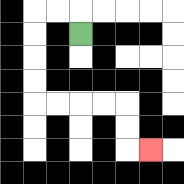{'start': '[3, 1]', 'end': '[6, 6]', 'path_directions': 'U,L,L,D,D,D,D,R,R,R,R,D,D,R', 'path_coordinates': '[[3, 1], [3, 0], [2, 0], [1, 0], [1, 1], [1, 2], [1, 3], [1, 4], [2, 4], [3, 4], [4, 4], [5, 4], [5, 5], [5, 6], [6, 6]]'}